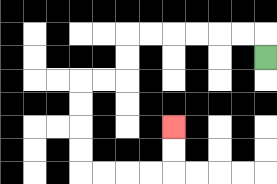{'start': '[11, 2]', 'end': '[7, 5]', 'path_directions': 'U,L,L,L,L,L,L,D,D,L,L,D,D,D,D,R,R,R,R,U,U', 'path_coordinates': '[[11, 2], [11, 1], [10, 1], [9, 1], [8, 1], [7, 1], [6, 1], [5, 1], [5, 2], [5, 3], [4, 3], [3, 3], [3, 4], [3, 5], [3, 6], [3, 7], [4, 7], [5, 7], [6, 7], [7, 7], [7, 6], [7, 5]]'}